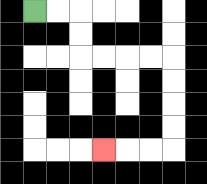{'start': '[1, 0]', 'end': '[4, 6]', 'path_directions': 'R,R,D,D,R,R,R,R,D,D,D,D,L,L,L', 'path_coordinates': '[[1, 0], [2, 0], [3, 0], [3, 1], [3, 2], [4, 2], [5, 2], [6, 2], [7, 2], [7, 3], [7, 4], [7, 5], [7, 6], [6, 6], [5, 6], [4, 6]]'}